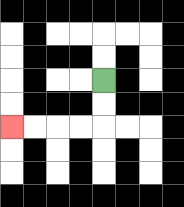{'start': '[4, 3]', 'end': '[0, 5]', 'path_directions': 'D,D,L,L,L,L', 'path_coordinates': '[[4, 3], [4, 4], [4, 5], [3, 5], [2, 5], [1, 5], [0, 5]]'}